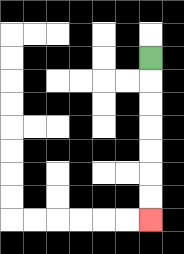{'start': '[6, 2]', 'end': '[6, 9]', 'path_directions': 'D,D,D,D,D,D,D', 'path_coordinates': '[[6, 2], [6, 3], [6, 4], [6, 5], [6, 6], [6, 7], [6, 8], [6, 9]]'}